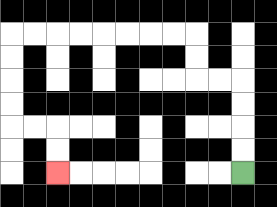{'start': '[10, 7]', 'end': '[2, 7]', 'path_directions': 'U,U,U,U,L,L,U,U,L,L,L,L,L,L,L,L,D,D,D,D,R,R,D,D', 'path_coordinates': '[[10, 7], [10, 6], [10, 5], [10, 4], [10, 3], [9, 3], [8, 3], [8, 2], [8, 1], [7, 1], [6, 1], [5, 1], [4, 1], [3, 1], [2, 1], [1, 1], [0, 1], [0, 2], [0, 3], [0, 4], [0, 5], [1, 5], [2, 5], [2, 6], [2, 7]]'}